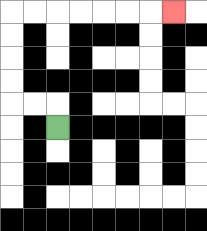{'start': '[2, 5]', 'end': '[7, 0]', 'path_directions': 'U,L,L,U,U,U,U,R,R,R,R,R,R,R', 'path_coordinates': '[[2, 5], [2, 4], [1, 4], [0, 4], [0, 3], [0, 2], [0, 1], [0, 0], [1, 0], [2, 0], [3, 0], [4, 0], [5, 0], [6, 0], [7, 0]]'}